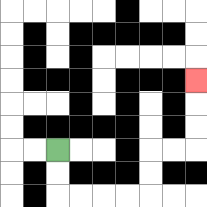{'start': '[2, 6]', 'end': '[8, 3]', 'path_directions': 'D,D,R,R,R,R,U,U,R,R,U,U,U', 'path_coordinates': '[[2, 6], [2, 7], [2, 8], [3, 8], [4, 8], [5, 8], [6, 8], [6, 7], [6, 6], [7, 6], [8, 6], [8, 5], [8, 4], [8, 3]]'}